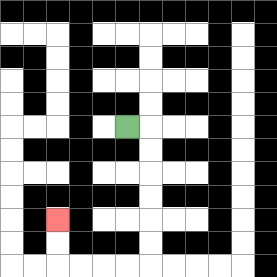{'start': '[5, 5]', 'end': '[2, 9]', 'path_directions': 'R,D,D,D,D,D,D,L,L,L,L,U,U', 'path_coordinates': '[[5, 5], [6, 5], [6, 6], [6, 7], [6, 8], [6, 9], [6, 10], [6, 11], [5, 11], [4, 11], [3, 11], [2, 11], [2, 10], [2, 9]]'}